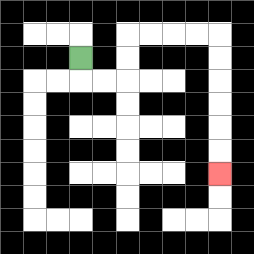{'start': '[3, 2]', 'end': '[9, 7]', 'path_directions': 'D,R,R,U,U,R,R,R,R,D,D,D,D,D,D', 'path_coordinates': '[[3, 2], [3, 3], [4, 3], [5, 3], [5, 2], [5, 1], [6, 1], [7, 1], [8, 1], [9, 1], [9, 2], [9, 3], [9, 4], [9, 5], [9, 6], [9, 7]]'}